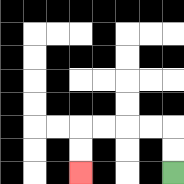{'start': '[7, 7]', 'end': '[3, 7]', 'path_directions': 'U,U,L,L,L,L,D,D', 'path_coordinates': '[[7, 7], [7, 6], [7, 5], [6, 5], [5, 5], [4, 5], [3, 5], [3, 6], [3, 7]]'}